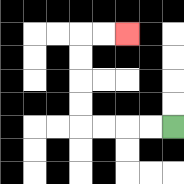{'start': '[7, 5]', 'end': '[5, 1]', 'path_directions': 'L,L,L,L,U,U,U,U,R,R', 'path_coordinates': '[[7, 5], [6, 5], [5, 5], [4, 5], [3, 5], [3, 4], [3, 3], [3, 2], [3, 1], [4, 1], [5, 1]]'}